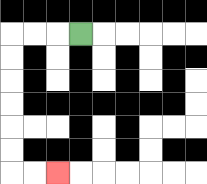{'start': '[3, 1]', 'end': '[2, 7]', 'path_directions': 'L,L,L,D,D,D,D,D,D,R,R', 'path_coordinates': '[[3, 1], [2, 1], [1, 1], [0, 1], [0, 2], [0, 3], [0, 4], [0, 5], [0, 6], [0, 7], [1, 7], [2, 7]]'}